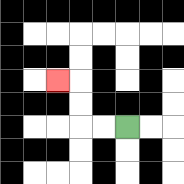{'start': '[5, 5]', 'end': '[2, 3]', 'path_directions': 'L,L,U,U,L', 'path_coordinates': '[[5, 5], [4, 5], [3, 5], [3, 4], [3, 3], [2, 3]]'}